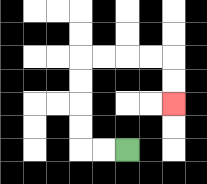{'start': '[5, 6]', 'end': '[7, 4]', 'path_directions': 'L,L,U,U,U,U,R,R,R,R,D,D', 'path_coordinates': '[[5, 6], [4, 6], [3, 6], [3, 5], [3, 4], [3, 3], [3, 2], [4, 2], [5, 2], [6, 2], [7, 2], [7, 3], [7, 4]]'}